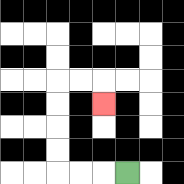{'start': '[5, 7]', 'end': '[4, 4]', 'path_directions': 'L,L,L,U,U,U,U,R,R,D', 'path_coordinates': '[[5, 7], [4, 7], [3, 7], [2, 7], [2, 6], [2, 5], [2, 4], [2, 3], [3, 3], [4, 3], [4, 4]]'}